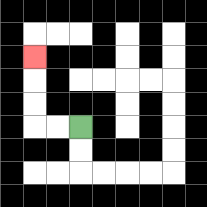{'start': '[3, 5]', 'end': '[1, 2]', 'path_directions': 'L,L,U,U,U', 'path_coordinates': '[[3, 5], [2, 5], [1, 5], [1, 4], [1, 3], [1, 2]]'}